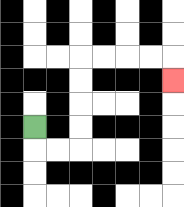{'start': '[1, 5]', 'end': '[7, 3]', 'path_directions': 'D,R,R,U,U,U,U,R,R,R,R,D', 'path_coordinates': '[[1, 5], [1, 6], [2, 6], [3, 6], [3, 5], [3, 4], [3, 3], [3, 2], [4, 2], [5, 2], [6, 2], [7, 2], [7, 3]]'}